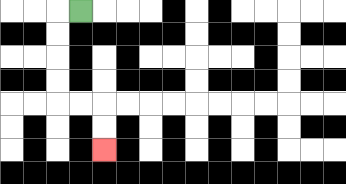{'start': '[3, 0]', 'end': '[4, 6]', 'path_directions': 'L,D,D,D,D,R,R,D,D', 'path_coordinates': '[[3, 0], [2, 0], [2, 1], [2, 2], [2, 3], [2, 4], [3, 4], [4, 4], [4, 5], [4, 6]]'}